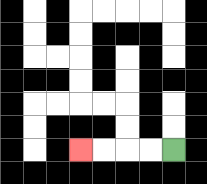{'start': '[7, 6]', 'end': '[3, 6]', 'path_directions': 'L,L,L,L', 'path_coordinates': '[[7, 6], [6, 6], [5, 6], [4, 6], [3, 6]]'}